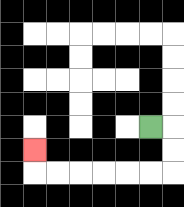{'start': '[6, 5]', 'end': '[1, 6]', 'path_directions': 'R,D,D,L,L,L,L,L,L,U', 'path_coordinates': '[[6, 5], [7, 5], [7, 6], [7, 7], [6, 7], [5, 7], [4, 7], [3, 7], [2, 7], [1, 7], [1, 6]]'}